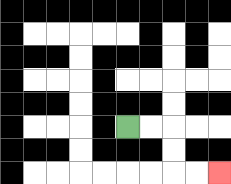{'start': '[5, 5]', 'end': '[9, 7]', 'path_directions': 'R,R,D,D,R,R', 'path_coordinates': '[[5, 5], [6, 5], [7, 5], [7, 6], [7, 7], [8, 7], [9, 7]]'}